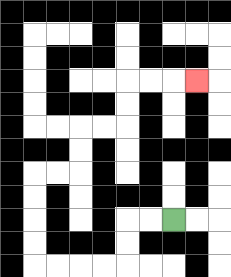{'start': '[7, 9]', 'end': '[8, 3]', 'path_directions': 'L,L,D,D,L,L,L,L,U,U,U,U,R,R,U,U,R,R,U,U,R,R,R', 'path_coordinates': '[[7, 9], [6, 9], [5, 9], [5, 10], [5, 11], [4, 11], [3, 11], [2, 11], [1, 11], [1, 10], [1, 9], [1, 8], [1, 7], [2, 7], [3, 7], [3, 6], [3, 5], [4, 5], [5, 5], [5, 4], [5, 3], [6, 3], [7, 3], [8, 3]]'}